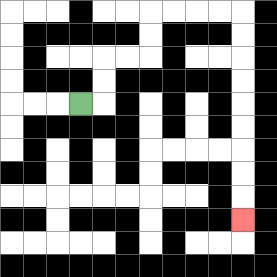{'start': '[3, 4]', 'end': '[10, 9]', 'path_directions': 'R,U,U,R,R,U,U,R,R,R,R,D,D,D,D,D,D,D,D,D', 'path_coordinates': '[[3, 4], [4, 4], [4, 3], [4, 2], [5, 2], [6, 2], [6, 1], [6, 0], [7, 0], [8, 0], [9, 0], [10, 0], [10, 1], [10, 2], [10, 3], [10, 4], [10, 5], [10, 6], [10, 7], [10, 8], [10, 9]]'}